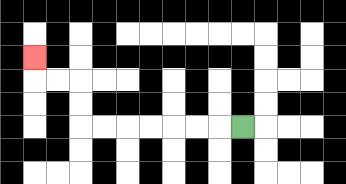{'start': '[10, 5]', 'end': '[1, 2]', 'path_directions': 'L,L,L,L,L,L,L,U,U,L,L,U', 'path_coordinates': '[[10, 5], [9, 5], [8, 5], [7, 5], [6, 5], [5, 5], [4, 5], [3, 5], [3, 4], [3, 3], [2, 3], [1, 3], [1, 2]]'}